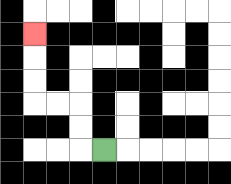{'start': '[4, 6]', 'end': '[1, 1]', 'path_directions': 'L,U,U,L,L,U,U,U', 'path_coordinates': '[[4, 6], [3, 6], [3, 5], [3, 4], [2, 4], [1, 4], [1, 3], [1, 2], [1, 1]]'}